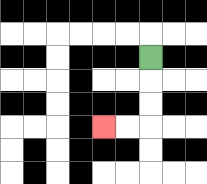{'start': '[6, 2]', 'end': '[4, 5]', 'path_directions': 'D,D,D,L,L', 'path_coordinates': '[[6, 2], [6, 3], [6, 4], [6, 5], [5, 5], [4, 5]]'}